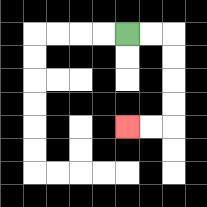{'start': '[5, 1]', 'end': '[5, 5]', 'path_directions': 'R,R,D,D,D,D,L,L', 'path_coordinates': '[[5, 1], [6, 1], [7, 1], [7, 2], [7, 3], [7, 4], [7, 5], [6, 5], [5, 5]]'}